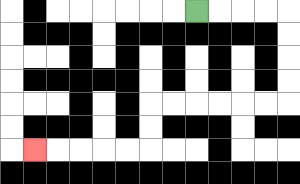{'start': '[8, 0]', 'end': '[1, 6]', 'path_directions': 'R,R,R,R,D,D,D,D,L,L,L,L,L,L,D,D,L,L,L,L,L', 'path_coordinates': '[[8, 0], [9, 0], [10, 0], [11, 0], [12, 0], [12, 1], [12, 2], [12, 3], [12, 4], [11, 4], [10, 4], [9, 4], [8, 4], [7, 4], [6, 4], [6, 5], [6, 6], [5, 6], [4, 6], [3, 6], [2, 6], [1, 6]]'}